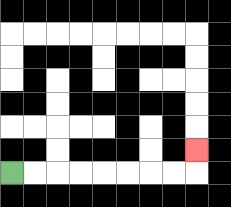{'start': '[0, 7]', 'end': '[8, 6]', 'path_directions': 'R,R,R,R,R,R,R,R,U', 'path_coordinates': '[[0, 7], [1, 7], [2, 7], [3, 7], [4, 7], [5, 7], [6, 7], [7, 7], [8, 7], [8, 6]]'}